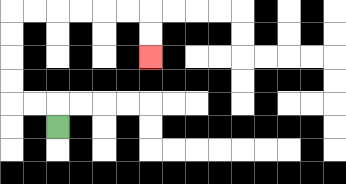{'start': '[2, 5]', 'end': '[6, 2]', 'path_directions': 'U,L,L,U,U,U,U,R,R,R,R,R,R,D,D', 'path_coordinates': '[[2, 5], [2, 4], [1, 4], [0, 4], [0, 3], [0, 2], [0, 1], [0, 0], [1, 0], [2, 0], [3, 0], [4, 0], [5, 0], [6, 0], [6, 1], [6, 2]]'}